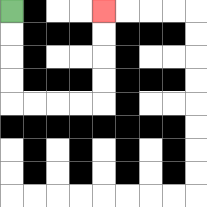{'start': '[0, 0]', 'end': '[4, 0]', 'path_directions': 'D,D,D,D,R,R,R,R,U,U,U,U', 'path_coordinates': '[[0, 0], [0, 1], [0, 2], [0, 3], [0, 4], [1, 4], [2, 4], [3, 4], [4, 4], [4, 3], [4, 2], [4, 1], [4, 0]]'}